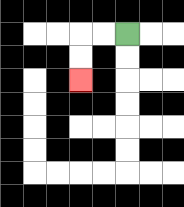{'start': '[5, 1]', 'end': '[3, 3]', 'path_directions': 'L,L,D,D', 'path_coordinates': '[[5, 1], [4, 1], [3, 1], [3, 2], [3, 3]]'}